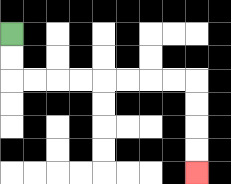{'start': '[0, 1]', 'end': '[8, 7]', 'path_directions': 'D,D,R,R,R,R,R,R,R,R,D,D,D,D', 'path_coordinates': '[[0, 1], [0, 2], [0, 3], [1, 3], [2, 3], [3, 3], [4, 3], [5, 3], [6, 3], [7, 3], [8, 3], [8, 4], [8, 5], [8, 6], [8, 7]]'}